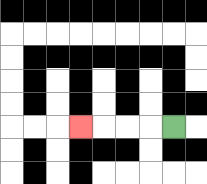{'start': '[7, 5]', 'end': '[3, 5]', 'path_directions': 'L,L,L,L', 'path_coordinates': '[[7, 5], [6, 5], [5, 5], [4, 5], [3, 5]]'}